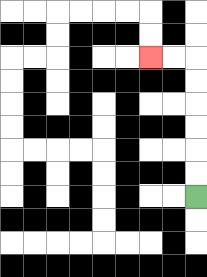{'start': '[8, 8]', 'end': '[6, 2]', 'path_directions': 'U,U,U,U,U,U,L,L', 'path_coordinates': '[[8, 8], [8, 7], [8, 6], [8, 5], [8, 4], [8, 3], [8, 2], [7, 2], [6, 2]]'}